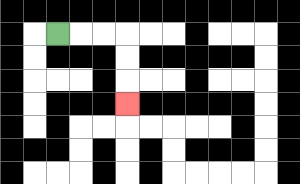{'start': '[2, 1]', 'end': '[5, 4]', 'path_directions': 'R,R,R,D,D,D', 'path_coordinates': '[[2, 1], [3, 1], [4, 1], [5, 1], [5, 2], [5, 3], [5, 4]]'}